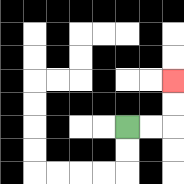{'start': '[5, 5]', 'end': '[7, 3]', 'path_directions': 'R,R,U,U', 'path_coordinates': '[[5, 5], [6, 5], [7, 5], [7, 4], [7, 3]]'}